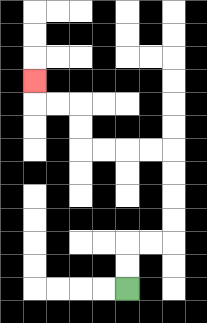{'start': '[5, 12]', 'end': '[1, 3]', 'path_directions': 'U,U,R,R,U,U,U,U,L,L,L,L,U,U,L,L,U', 'path_coordinates': '[[5, 12], [5, 11], [5, 10], [6, 10], [7, 10], [7, 9], [7, 8], [7, 7], [7, 6], [6, 6], [5, 6], [4, 6], [3, 6], [3, 5], [3, 4], [2, 4], [1, 4], [1, 3]]'}